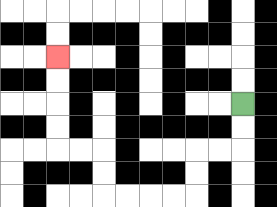{'start': '[10, 4]', 'end': '[2, 2]', 'path_directions': 'D,D,L,L,D,D,L,L,L,L,U,U,L,L,U,U,U,U', 'path_coordinates': '[[10, 4], [10, 5], [10, 6], [9, 6], [8, 6], [8, 7], [8, 8], [7, 8], [6, 8], [5, 8], [4, 8], [4, 7], [4, 6], [3, 6], [2, 6], [2, 5], [2, 4], [2, 3], [2, 2]]'}